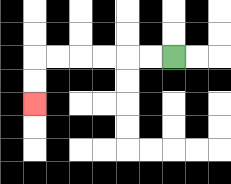{'start': '[7, 2]', 'end': '[1, 4]', 'path_directions': 'L,L,L,L,L,L,D,D', 'path_coordinates': '[[7, 2], [6, 2], [5, 2], [4, 2], [3, 2], [2, 2], [1, 2], [1, 3], [1, 4]]'}